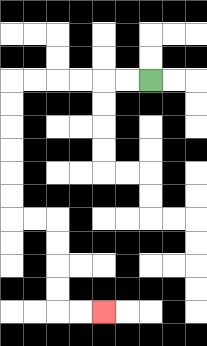{'start': '[6, 3]', 'end': '[4, 13]', 'path_directions': 'L,L,L,L,L,L,D,D,D,D,D,D,R,R,D,D,D,D,R,R', 'path_coordinates': '[[6, 3], [5, 3], [4, 3], [3, 3], [2, 3], [1, 3], [0, 3], [0, 4], [0, 5], [0, 6], [0, 7], [0, 8], [0, 9], [1, 9], [2, 9], [2, 10], [2, 11], [2, 12], [2, 13], [3, 13], [4, 13]]'}